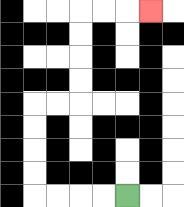{'start': '[5, 8]', 'end': '[6, 0]', 'path_directions': 'L,L,L,L,U,U,U,U,R,R,U,U,U,U,R,R,R', 'path_coordinates': '[[5, 8], [4, 8], [3, 8], [2, 8], [1, 8], [1, 7], [1, 6], [1, 5], [1, 4], [2, 4], [3, 4], [3, 3], [3, 2], [3, 1], [3, 0], [4, 0], [5, 0], [6, 0]]'}